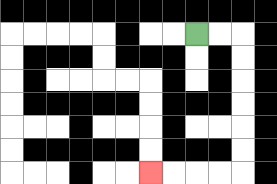{'start': '[8, 1]', 'end': '[6, 7]', 'path_directions': 'R,R,D,D,D,D,D,D,L,L,L,L', 'path_coordinates': '[[8, 1], [9, 1], [10, 1], [10, 2], [10, 3], [10, 4], [10, 5], [10, 6], [10, 7], [9, 7], [8, 7], [7, 7], [6, 7]]'}